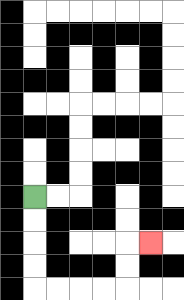{'start': '[1, 8]', 'end': '[6, 10]', 'path_directions': 'D,D,D,D,R,R,R,R,U,U,R', 'path_coordinates': '[[1, 8], [1, 9], [1, 10], [1, 11], [1, 12], [2, 12], [3, 12], [4, 12], [5, 12], [5, 11], [5, 10], [6, 10]]'}